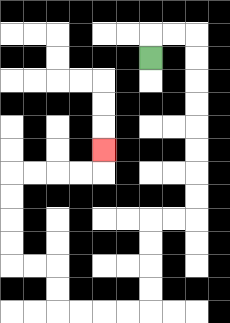{'start': '[6, 2]', 'end': '[4, 6]', 'path_directions': 'U,R,R,D,D,D,D,D,D,D,D,L,L,D,D,D,D,L,L,L,L,U,U,L,L,U,U,U,U,R,R,R,R,U', 'path_coordinates': '[[6, 2], [6, 1], [7, 1], [8, 1], [8, 2], [8, 3], [8, 4], [8, 5], [8, 6], [8, 7], [8, 8], [8, 9], [7, 9], [6, 9], [6, 10], [6, 11], [6, 12], [6, 13], [5, 13], [4, 13], [3, 13], [2, 13], [2, 12], [2, 11], [1, 11], [0, 11], [0, 10], [0, 9], [0, 8], [0, 7], [1, 7], [2, 7], [3, 7], [4, 7], [4, 6]]'}